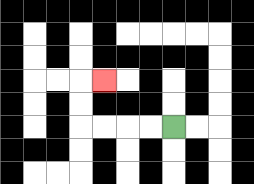{'start': '[7, 5]', 'end': '[4, 3]', 'path_directions': 'L,L,L,L,U,U,R', 'path_coordinates': '[[7, 5], [6, 5], [5, 5], [4, 5], [3, 5], [3, 4], [3, 3], [4, 3]]'}